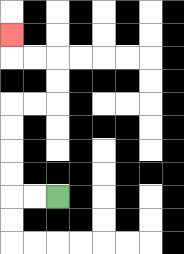{'start': '[2, 8]', 'end': '[0, 1]', 'path_directions': 'L,L,U,U,U,U,R,R,U,U,L,L,U', 'path_coordinates': '[[2, 8], [1, 8], [0, 8], [0, 7], [0, 6], [0, 5], [0, 4], [1, 4], [2, 4], [2, 3], [2, 2], [1, 2], [0, 2], [0, 1]]'}